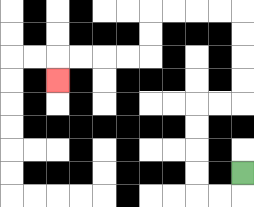{'start': '[10, 7]', 'end': '[2, 3]', 'path_directions': 'D,L,L,U,U,U,U,R,R,U,U,U,U,L,L,L,L,D,D,L,L,L,L,D', 'path_coordinates': '[[10, 7], [10, 8], [9, 8], [8, 8], [8, 7], [8, 6], [8, 5], [8, 4], [9, 4], [10, 4], [10, 3], [10, 2], [10, 1], [10, 0], [9, 0], [8, 0], [7, 0], [6, 0], [6, 1], [6, 2], [5, 2], [4, 2], [3, 2], [2, 2], [2, 3]]'}